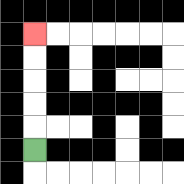{'start': '[1, 6]', 'end': '[1, 1]', 'path_directions': 'U,U,U,U,U', 'path_coordinates': '[[1, 6], [1, 5], [1, 4], [1, 3], [1, 2], [1, 1]]'}